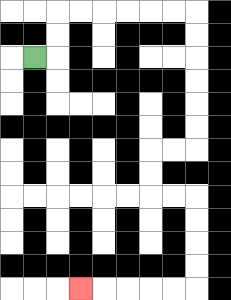{'start': '[1, 2]', 'end': '[3, 12]', 'path_directions': 'R,U,U,R,R,R,R,R,R,D,D,D,D,D,D,L,L,D,D,R,R,D,D,D,D,L,L,L,L,L', 'path_coordinates': '[[1, 2], [2, 2], [2, 1], [2, 0], [3, 0], [4, 0], [5, 0], [6, 0], [7, 0], [8, 0], [8, 1], [8, 2], [8, 3], [8, 4], [8, 5], [8, 6], [7, 6], [6, 6], [6, 7], [6, 8], [7, 8], [8, 8], [8, 9], [8, 10], [8, 11], [8, 12], [7, 12], [6, 12], [5, 12], [4, 12], [3, 12]]'}